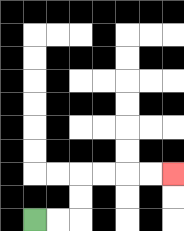{'start': '[1, 9]', 'end': '[7, 7]', 'path_directions': 'R,R,U,U,R,R,R,R', 'path_coordinates': '[[1, 9], [2, 9], [3, 9], [3, 8], [3, 7], [4, 7], [5, 7], [6, 7], [7, 7]]'}